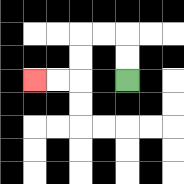{'start': '[5, 3]', 'end': '[1, 3]', 'path_directions': 'U,U,L,L,D,D,L,L', 'path_coordinates': '[[5, 3], [5, 2], [5, 1], [4, 1], [3, 1], [3, 2], [3, 3], [2, 3], [1, 3]]'}